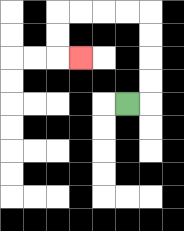{'start': '[5, 4]', 'end': '[3, 2]', 'path_directions': 'R,U,U,U,U,L,L,L,L,D,D,R', 'path_coordinates': '[[5, 4], [6, 4], [6, 3], [6, 2], [6, 1], [6, 0], [5, 0], [4, 0], [3, 0], [2, 0], [2, 1], [2, 2], [3, 2]]'}